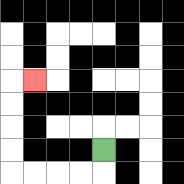{'start': '[4, 6]', 'end': '[1, 3]', 'path_directions': 'D,L,L,L,L,U,U,U,U,R', 'path_coordinates': '[[4, 6], [4, 7], [3, 7], [2, 7], [1, 7], [0, 7], [0, 6], [0, 5], [0, 4], [0, 3], [1, 3]]'}